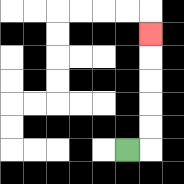{'start': '[5, 6]', 'end': '[6, 1]', 'path_directions': 'R,U,U,U,U,U', 'path_coordinates': '[[5, 6], [6, 6], [6, 5], [6, 4], [6, 3], [6, 2], [6, 1]]'}